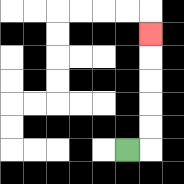{'start': '[5, 6]', 'end': '[6, 1]', 'path_directions': 'R,U,U,U,U,U', 'path_coordinates': '[[5, 6], [6, 6], [6, 5], [6, 4], [6, 3], [6, 2], [6, 1]]'}